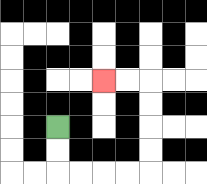{'start': '[2, 5]', 'end': '[4, 3]', 'path_directions': 'D,D,R,R,R,R,U,U,U,U,L,L', 'path_coordinates': '[[2, 5], [2, 6], [2, 7], [3, 7], [4, 7], [5, 7], [6, 7], [6, 6], [6, 5], [6, 4], [6, 3], [5, 3], [4, 3]]'}